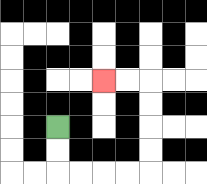{'start': '[2, 5]', 'end': '[4, 3]', 'path_directions': 'D,D,R,R,R,R,U,U,U,U,L,L', 'path_coordinates': '[[2, 5], [2, 6], [2, 7], [3, 7], [4, 7], [5, 7], [6, 7], [6, 6], [6, 5], [6, 4], [6, 3], [5, 3], [4, 3]]'}